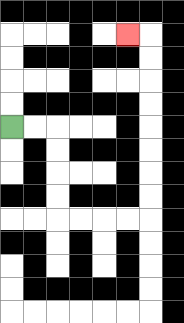{'start': '[0, 5]', 'end': '[5, 1]', 'path_directions': 'R,R,D,D,D,D,R,R,R,R,U,U,U,U,U,U,U,U,L', 'path_coordinates': '[[0, 5], [1, 5], [2, 5], [2, 6], [2, 7], [2, 8], [2, 9], [3, 9], [4, 9], [5, 9], [6, 9], [6, 8], [6, 7], [6, 6], [6, 5], [6, 4], [6, 3], [6, 2], [6, 1], [5, 1]]'}